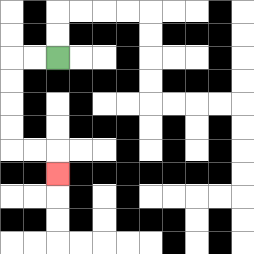{'start': '[2, 2]', 'end': '[2, 7]', 'path_directions': 'L,L,D,D,D,D,R,R,D', 'path_coordinates': '[[2, 2], [1, 2], [0, 2], [0, 3], [0, 4], [0, 5], [0, 6], [1, 6], [2, 6], [2, 7]]'}